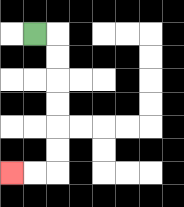{'start': '[1, 1]', 'end': '[0, 7]', 'path_directions': 'R,D,D,D,D,D,D,L,L', 'path_coordinates': '[[1, 1], [2, 1], [2, 2], [2, 3], [2, 4], [2, 5], [2, 6], [2, 7], [1, 7], [0, 7]]'}